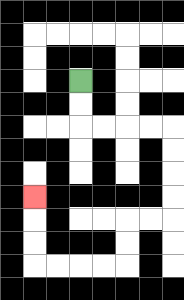{'start': '[3, 3]', 'end': '[1, 8]', 'path_directions': 'D,D,R,R,R,R,D,D,D,D,L,L,D,D,L,L,L,L,U,U,U', 'path_coordinates': '[[3, 3], [3, 4], [3, 5], [4, 5], [5, 5], [6, 5], [7, 5], [7, 6], [7, 7], [7, 8], [7, 9], [6, 9], [5, 9], [5, 10], [5, 11], [4, 11], [3, 11], [2, 11], [1, 11], [1, 10], [1, 9], [1, 8]]'}